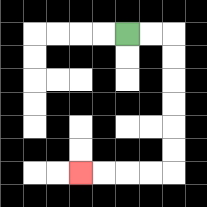{'start': '[5, 1]', 'end': '[3, 7]', 'path_directions': 'R,R,D,D,D,D,D,D,L,L,L,L', 'path_coordinates': '[[5, 1], [6, 1], [7, 1], [7, 2], [7, 3], [7, 4], [7, 5], [7, 6], [7, 7], [6, 7], [5, 7], [4, 7], [3, 7]]'}